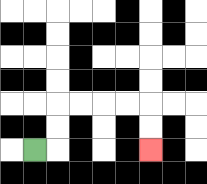{'start': '[1, 6]', 'end': '[6, 6]', 'path_directions': 'R,U,U,R,R,R,R,D,D', 'path_coordinates': '[[1, 6], [2, 6], [2, 5], [2, 4], [3, 4], [4, 4], [5, 4], [6, 4], [6, 5], [6, 6]]'}